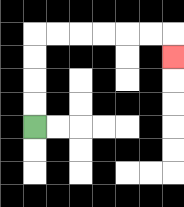{'start': '[1, 5]', 'end': '[7, 2]', 'path_directions': 'U,U,U,U,R,R,R,R,R,R,D', 'path_coordinates': '[[1, 5], [1, 4], [1, 3], [1, 2], [1, 1], [2, 1], [3, 1], [4, 1], [5, 1], [6, 1], [7, 1], [7, 2]]'}